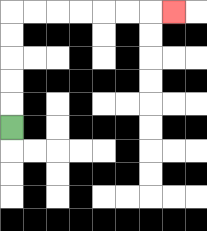{'start': '[0, 5]', 'end': '[7, 0]', 'path_directions': 'U,U,U,U,U,R,R,R,R,R,R,R', 'path_coordinates': '[[0, 5], [0, 4], [0, 3], [0, 2], [0, 1], [0, 0], [1, 0], [2, 0], [3, 0], [4, 0], [5, 0], [6, 0], [7, 0]]'}